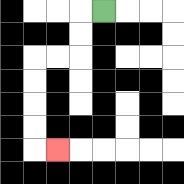{'start': '[4, 0]', 'end': '[2, 6]', 'path_directions': 'L,D,D,L,L,D,D,D,D,R', 'path_coordinates': '[[4, 0], [3, 0], [3, 1], [3, 2], [2, 2], [1, 2], [1, 3], [1, 4], [1, 5], [1, 6], [2, 6]]'}